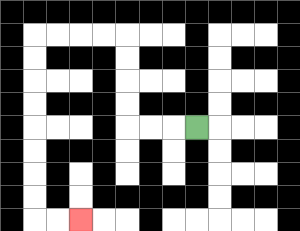{'start': '[8, 5]', 'end': '[3, 9]', 'path_directions': 'L,L,L,U,U,U,U,L,L,L,L,D,D,D,D,D,D,D,D,R,R', 'path_coordinates': '[[8, 5], [7, 5], [6, 5], [5, 5], [5, 4], [5, 3], [5, 2], [5, 1], [4, 1], [3, 1], [2, 1], [1, 1], [1, 2], [1, 3], [1, 4], [1, 5], [1, 6], [1, 7], [1, 8], [1, 9], [2, 9], [3, 9]]'}